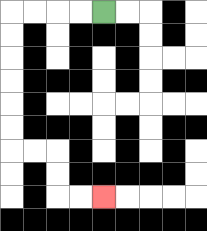{'start': '[4, 0]', 'end': '[4, 8]', 'path_directions': 'L,L,L,L,D,D,D,D,D,D,R,R,D,D,R,R', 'path_coordinates': '[[4, 0], [3, 0], [2, 0], [1, 0], [0, 0], [0, 1], [0, 2], [0, 3], [0, 4], [0, 5], [0, 6], [1, 6], [2, 6], [2, 7], [2, 8], [3, 8], [4, 8]]'}